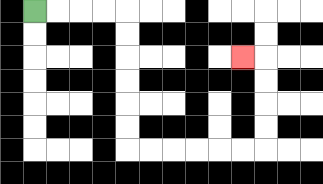{'start': '[1, 0]', 'end': '[10, 2]', 'path_directions': 'R,R,R,R,D,D,D,D,D,D,R,R,R,R,R,R,U,U,U,U,L', 'path_coordinates': '[[1, 0], [2, 0], [3, 0], [4, 0], [5, 0], [5, 1], [5, 2], [5, 3], [5, 4], [5, 5], [5, 6], [6, 6], [7, 6], [8, 6], [9, 6], [10, 6], [11, 6], [11, 5], [11, 4], [11, 3], [11, 2], [10, 2]]'}